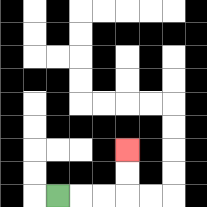{'start': '[2, 8]', 'end': '[5, 6]', 'path_directions': 'R,R,R,U,U', 'path_coordinates': '[[2, 8], [3, 8], [4, 8], [5, 8], [5, 7], [5, 6]]'}